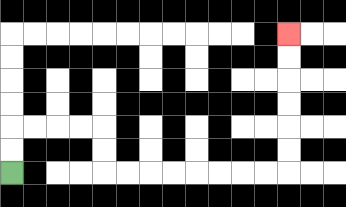{'start': '[0, 7]', 'end': '[12, 1]', 'path_directions': 'U,U,R,R,R,R,D,D,R,R,R,R,R,R,R,R,U,U,U,U,U,U', 'path_coordinates': '[[0, 7], [0, 6], [0, 5], [1, 5], [2, 5], [3, 5], [4, 5], [4, 6], [4, 7], [5, 7], [6, 7], [7, 7], [8, 7], [9, 7], [10, 7], [11, 7], [12, 7], [12, 6], [12, 5], [12, 4], [12, 3], [12, 2], [12, 1]]'}